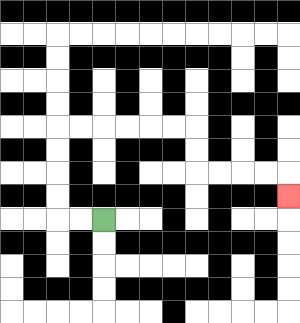{'start': '[4, 9]', 'end': '[12, 8]', 'path_directions': 'L,L,U,U,U,U,R,R,R,R,R,R,D,D,R,R,R,R,D', 'path_coordinates': '[[4, 9], [3, 9], [2, 9], [2, 8], [2, 7], [2, 6], [2, 5], [3, 5], [4, 5], [5, 5], [6, 5], [7, 5], [8, 5], [8, 6], [8, 7], [9, 7], [10, 7], [11, 7], [12, 7], [12, 8]]'}